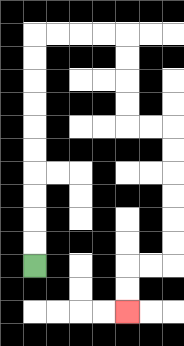{'start': '[1, 11]', 'end': '[5, 13]', 'path_directions': 'U,U,U,U,U,U,U,U,U,U,R,R,R,R,D,D,D,D,R,R,D,D,D,D,D,D,L,L,D,D', 'path_coordinates': '[[1, 11], [1, 10], [1, 9], [1, 8], [1, 7], [1, 6], [1, 5], [1, 4], [1, 3], [1, 2], [1, 1], [2, 1], [3, 1], [4, 1], [5, 1], [5, 2], [5, 3], [5, 4], [5, 5], [6, 5], [7, 5], [7, 6], [7, 7], [7, 8], [7, 9], [7, 10], [7, 11], [6, 11], [5, 11], [5, 12], [5, 13]]'}